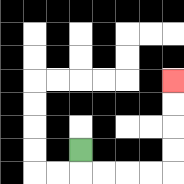{'start': '[3, 6]', 'end': '[7, 3]', 'path_directions': 'D,R,R,R,R,U,U,U,U', 'path_coordinates': '[[3, 6], [3, 7], [4, 7], [5, 7], [6, 7], [7, 7], [7, 6], [7, 5], [7, 4], [7, 3]]'}